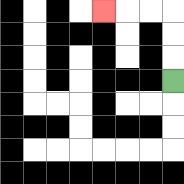{'start': '[7, 3]', 'end': '[4, 0]', 'path_directions': 'U,U,U,L,L,L', 'path_coordinates': '[[7, 3], [7, 2], [7, 1], [7, 0], [6, 0], [5, 0], [4, 0]]'}